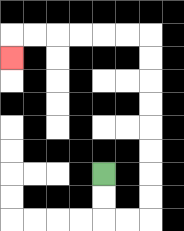{'start': '[4, 7]', 'end': '[0, 2]', 'path_directions': 'D,D,R,R,U,U,U,U,U,U,U,U,L,L,L,L,L,L,D', 'path_coordinates': '[[4, 7], [4, 8], [4, 9], [5, 9], [6, 9], [6, 8], [6, 7], [6, 6], [6, 5], [6, 4], [6, 3], [6, 2], [6, 1], [5, 1], [4, 1], [3, 1], [2, 1], [1, 1], [0, 1], [0, 2]]'}